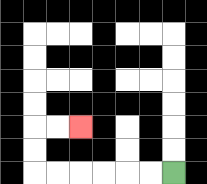{'start': '[7, 7]', 'end': '[3, 5]', 'path_directions': 'L,L,L,L,L,L,U,U,R,R', 'path_coordinates': '[[7, 7], [6, 7], [5, 7], [4, 7], [3, 7], [2, 7], [1, 7], [1, 6], [1, 5], [2, 5], [3, 5]]'}